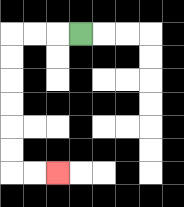{'start': '[3, 1]', 'end': '[2, 7]', 'path_directions': 'L,L,L,D,D,D,D,D,D,R,R', 'path_coordinates': '[[3, 1], [2, 1], [1, 1], [0, 1], [0, 2], [0, 3], [0, 4], [0, 5], [0, 6], [0, 7], [1, 7], [2, 7]]'}